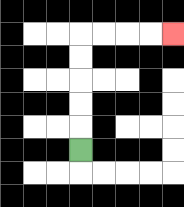{'start': '[3, 6]', 'end': '[7, 1]', 'path_directions': 'U,U,U,U,U,R,R,R,R', 'path_coordinates': '[[3, 6], [3, 5], [3, 4], [3, 3], [3, 2], [3, 1], [4, 1], [5, 1], [6, 1], [7, 1]]'}